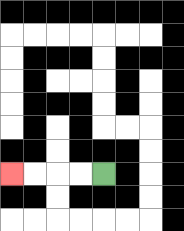{'start': '[4, 7]', 'end': '[0, 7]', 'path_directions': 'L,L,L,L', 'path_coordinates': '[[4, 7], [3, 7], [2, 7], [1, 7], [0, 7]]'}